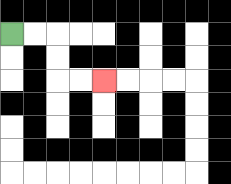{'start': '[0, 1]', 'end': '[4, 3]', 'path_directions': 'R,R,D,D,R,R', 'path_coordinates': '[[0, 1], [1, 1], [2, 1], [2, 2], [2, 3], [3, 3], [4, 3]]'}